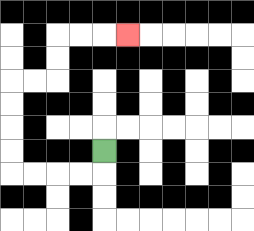{'start': '[4, 6]', 'end': '[5, 1]', 'path_directions': 'D,L,L,L,L,U,U,U,U,R,R,U,U,R,R,R', 'path_coordinates': '[[4, 6], [4, 7], [3, 7], [2, 7], [1, 7], [0, 7], [0, 6], [0, 5], [0, 4], [0, 3], [1, 3], [2, 3], [2, 2], [2, 1], [3, 1], [4, 1], [5, 1]]'}